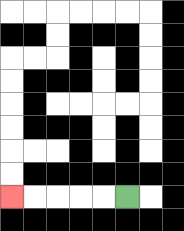{'start': '[5, 8]', 'end': '[0, 8]', 'path_directions': 'L,L,L,L,L', 'path_coordinates': '[[5, 8], [4, 8], [3, 8], [2, 8], [1, 8], [0, 8]]'}